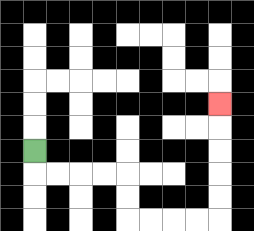{'start': '[1, 6]', 'end': '[9, 4]', 'path_directions': 'D,R,R,R,R,D,D,R,R,R,R,U,U,U,U,U', 'path_coordinates': '[[1, 6], [1, 7], [2, 7], [3, 7], [4, 7], [5, 7], [5, 8], [5, 9], [6, 9], [7, 9], [8, 9], [9, 9], [9, 8], [9, 7], [9, 6], [9, 5], [9, 4]]'}